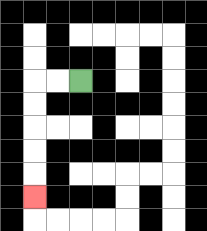{'start': '[3, 3]', 'end': '[1, 8]', 'path_directions': 'L,L,D,D,D,D,D', 'path_coordinates': '[[3, 3], [2, 3], [1, 3], [1, 4], [1, 5], [1, 6], [1, 7], [1, 8]]'}